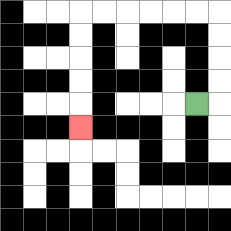{'start': '[8, 4]', 'end': '[3, 5]', 'path_directions': 'R,U,U,U,U,L,L,L,L,L,L,D,D,D,D,D', 'path_coordinates': '[[8, 4], [9, 4], [9, 3], [9, 2], [9, 1], [9, 0], [8, 0], [7, 0], [6, 0], [5, 0], [4, 0], [3, 0], [3, 1], [3, 2], [3, 3], [3, 4], [3, 5]]'}